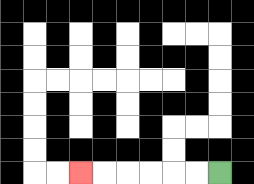{'start': '[9, 7]', 'end': '[3, 7]', 'path_directions': 'L,L,L,L,L,L', 'path_coordinates': '[[9, 7], [8, 7], [7, 7], [6, 7], [5, 7], [4, 7], [3, 7]]'}